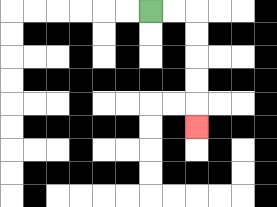{'start': '[6, 0]', 'end': '[8, 5]', 'path_directions': 'R,R,D,D,D,D,D', 'path_coordinates': '[[6, 0], [7, 0], [8, 0], [8, 1], [8, 2], [8, 3], [8, 4], [8, 5]]'}